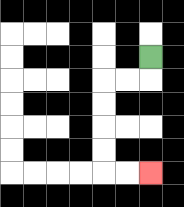{'start': '[6, 2]', 'end': '[6, 7]', 'path_directions': 'D,L,L,D,D,D,D,R,R', 'path_coordinates': '[[6, 2], [6, 3], [5, 3], [4, 3], [4, 4], [4, 5], [4, 6], [4, 7], [5, 7], [6, 7]]'}